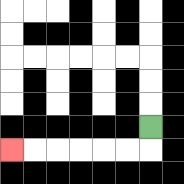{'start': '[6, 5]', 'end': '[0, 6]', 'path_directions': 'D,L,L,L,L,L,L', 'path_coordinates': '[[6, 5], [6, 6], [5, 6], [4, 6], [3, 6], [2, 6], [1, 6], [0, 6]]'}